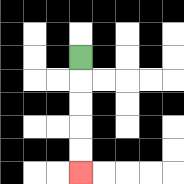{'start': '[3, 2]', 'end': '[3, 7]', 'path_directions': 'D,D,D,D,D', 'path_coordinates': '[[3, 2], [3, 3], [3, 4], [3, 5], [3, 6], [3, 7]]'}